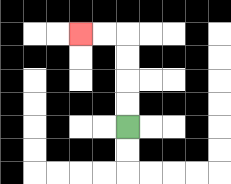{'start': '[5, 5]', 'end': '[3, 1]', 'path_directions': 'U,U,U,U,L,L', 'path_coordinates': '[[5, 5], [5, 4], [5, 3], [5, 2], [5, 1], [4, 1], [3, 1]]'}